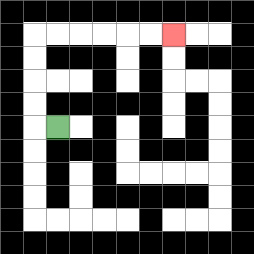{'start': '[2, 5]', 'end': '[7, 1]', 'path_directions': 'L,U,U,U,U,R,R,R,R,R,R', 'path_coordinates': '[[2, 5], [1, 5], [1, 4], [1, 3], [1, 2], [1, 1], [2, 1], [3, 1], [4, 1], [5, 1], [6, 1], [7, 1]]'}